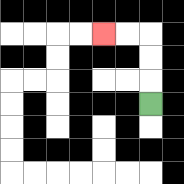{'start': '[6, 4]', 'end': '[4, 1]', 'path_directions': 'U,U,U,L,L', 'path_coordinates': '[[6, 4], [6, 3], [6, 2], [6, 1], [5, 1], [4, 1]]'}